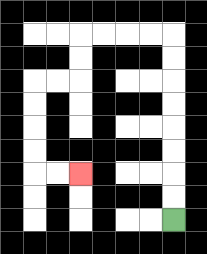{'start': '[7, 9]', 'end': '[3, 7]', 'path_directions': 'U,U,U,U,U,U,U,U,L,L,L,L,D,D,L,L,D,D,D,D,R,R', 'path_coordinates': '[[7, 9], [7, 8], [7, 7], [7, 6], [7, 5], [7, 4], [7, 3], [7, 2], [7, 1], [6, 1], [5, 1], [4, 1], [3, 1], [3, 2], [3, 3], [2, 3], [1, 3], [1, 4], [1, 5], [1, 6], [1, 7], [2, 7], [3, 7]]'}